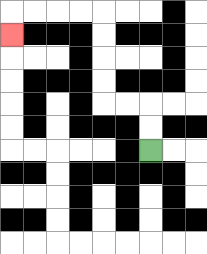{'start': '[6, 6]', 'end': '[0, 1]', 'path_directions': 'U,U,L,L,U,U,U,U,L,L,L,L,D', 'path_coordinates': '[[6, 6], [6, 5], [6, 4], [5, 4], [4, 4], [4, 3], [4, 2], [4, 1], [4, 0], [3, 0], [2, 0], [1, 0], [0, 0], [0, 1]]'}